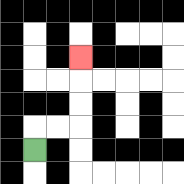{'start': '[1, 6]', 'end': '[3, 2]', 'path_directions': 'U,R,R,U,U,U', 'path_coordinates': '[[1, 6], [1, 5], [2, 5], [3, 5], [3, 4], [3, 3], [3, 2]]'}